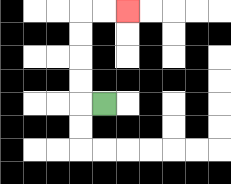{'start': '[4, 4]', 'end': '[5, 0]', 'path_directions': 'L,U,U,U,U,R,R', 'path_coordinates': '[[4, 4], [3, 4], [3, 3], [3, 2], [3, 1], [3, 0], [4, 0], [5, 0]]'}